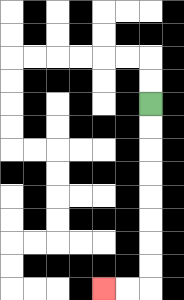{'start': '[6, 4]', 'end': '[4, 12]', 'path_directions': 'D,D,D,D,D,D,D,D,L,L', 'path_coordinates': '[[6, 4], [6, 5], [6, 6], [6, 7], [6, 8], [6, 9], [6, 10], [6, 11], [6, 12], [5, 12], [4, 12]]'}